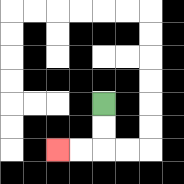{'start': '[4, 4]', 'end': '[2, 6]', 'path_directions': 'D,D,L,L', 'path_coordinates': '[[4, 4], [4, 5], [4, 6], [3, 6], [2, 6]]'}